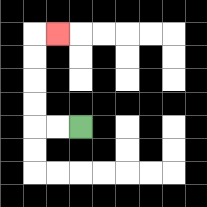{'start': '[3, 5]', 'end': '[2, 1]', 'path_directions': 'L,L,U,U,U,U,R', 'path_coordinates': '[[3, 5], [2, 5], [1, 5], [1, 4], [1, 3], [1, 2], [1, 1], [2, 1]]'}